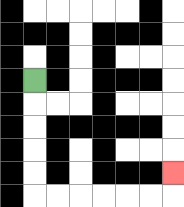{'start': '[1, 3]', 'end': '[7, 7]', 'path_directions': 'D,D,D,D,D,R,R,R,R,R,R,U', 'path_coordinates': '[[1, 3], [1, 4], [1, 5], [1, 6], [1, 7], [1, 8], [2, 8], [3, 8], [4, 8], [5, 8], [6, 8], [7, 8], [7, 7]]'}